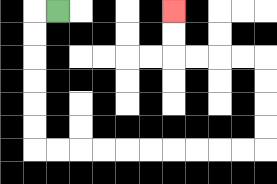{'start': '[2, 0]', 'end': '[7, 0]', 'path_directions': 'L,D,D,D,D,D,D,R,R,R,R,R,R,R,R,R,R,U,U,U,U,L,L,L,L,U,U', 'path_coordinates': '[[2, 0], [1, 0], [1, 1], [1, 2], [1, 3], [1, 4], [1, 5], [1, 6], [2, 6], [3, 6], [4, 6], [5, 6], [6, 6], [7, 6], [8, 6], [9, 6], [10, 6], [11, 6], [11, 5], [11, 4], [11, 3], [11, 2], [10, 2], [9, 2], [8, 2], [7, 2], [7, 1], [7, 0]]'}